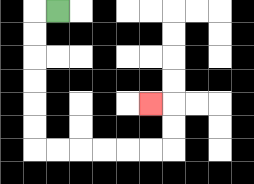{'start': '[2, 0]', 'end': '[6, 4]', 'path_directions': 'L,D,D,D,D,D,D,R,R,R,R,R,R,U,U,L', 'path_coordinates': '[[2, 0], [1, 0], [1, 1], [1, 2], [1, 3], [1, 4], [1, 5], [1, 6], [2, 6], [3, 6], [4, 6], [5, 6], [6, 6], [7, 6], [7, 5], [7, 4], [6, 4]]'}